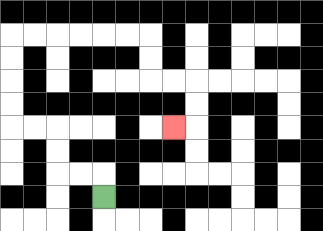{'start': '[4, 8]', 'end': '[7, 5]', 'path_directions': 'U,L,L,U,U,L,L,U,U,U,U,R,R,R,R,R,R,D,D,R,R,D,D,L', 'path_coordinates': '[[4, 8], [4, 7], [3, 7], [2, 7], [2, 6], [2, 5], [1, 5], [0, 5], [0, 4], [0, 3], [0, 2], [0, 1], [1, 1], [2, 1], [3, 1], [4, 1], [5, 1], [6, 1], [6, 2], [6, 3], [7, 3], [8, 3], [8, 4], [8, 5], [7, 5]]'}